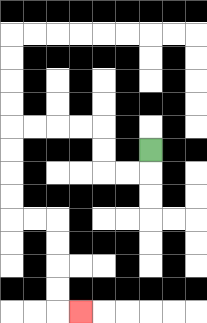{'start': '[6, 6]', 'end': '[3, 13]', 'path_directions': 'D,L,L,U,U,L,L,L,L,D,D,D,D,R,R,D,D,D,D,R', 'path_coordinates': '[[6, 6], [6, 7], [5, 7], [4, 7], [4, 6], [4, 5], [3, 5], [2, 5], [1, 5], [0, 5], [0, 6], [0, 7], [0, 8], [0, 9], [1, 9], [2, 9], [2, 10], [2, 11], [2, 12], [2, 13], [3, 13]]'}